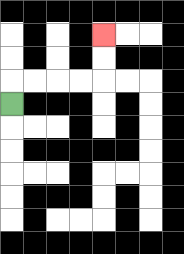{'start': '[0, 4]', 'end': '[4, 1]', 'path_directions': 'U,R,R,R,R,U,U', 'path_coordinates': '[[0, 4], [0, 3], [1, 3], [2, 3], [3, 3], [4, 3], [4, 2], [4, 1]]'}